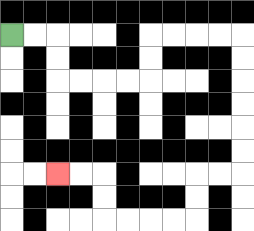{'start': '[0, 1]', 'end': '[2, 7]', 'path_directions': 'R,R,D,D,R,R,R,R,U,U,R,R,R,R,D,D,D,D,D,D,L,L,D,D,L,L,L,L,U,U,L,L', 'path_coordinates': '[[0, 1], [1, 1], [2, 1], [2, 2], [2, 3], [3, 3], [4, 3], [5, 3], [6, 3], [6, 2], [6, 1], [7, 1], [8, 1], [9, 1], [10, 1], [10, 2], [10, 3], [10, 4], [10, 5], [10, 6], [10, 7], [9, 7], [8, 7], [8, 8], [8, 9], [7, 9], [6, 9], [5, 9], [4, 9], [4, 8], [4, 7], [3, 7], [2, 7]]'}